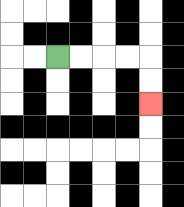{'start': '[2, 2]', 'end': '[6, 4]', 'path_directions': 'R,R,R,R,D,D', 'path_coordinates': '[[2, 2], [3, 2], [4, 2], [5, 2], [6, 2], [6, 3], [6, 4]]'}